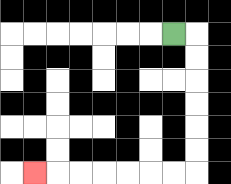{'start': '[7, 1]', 'end': '[1, 7]', 'path_directions': 'R,D,D,D,D,D,D,L,L,L,L,L,L,L', 'path_coordinates': '[[7, 1], [8, 1], [8, 2], [8, 3], [8, 4], [8, 5], [8, 6], [8, 7], [7, 7], [6, 7], [5, 7], [4, 7], [3, 7], [2, 7], [1, 7]]'}